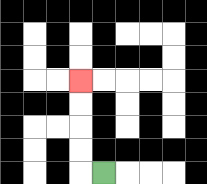{'start': '[4, 7]', 'end': '[3, 3]', 'path_directions': 'L,U,U,U,U', 'path_coordinates': '[[4, 7], [3, 7], [3, 6], [3, 5], [3, 4], [3, 3]]'}